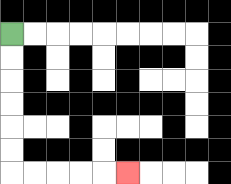{'start': '[0, 1]', 'end': '[5, 7]', 'path_directions': 'D,D,D,D,D,D,R,R,R,R,R', 'path_coordinates': '[[0, 1], [0, 2], [0, 3], [0, 4], [0, 5], [0, 6], [0, 7], [1, 7], [2, 7], [3, 7], [4, 7], [5, 7]]'}